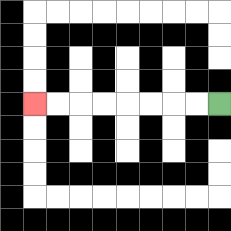{'start': '[9, 4]', 'end': '[1, 4]', 'path_directions': 'L,L,L,L,L,L,L,L', 'path_coordinates': '[[9, 4], [8, 4], [7, 4], [6, 4], [5, 4], [4, 4], [3, 4], [2, 4], [1, 4]]'}